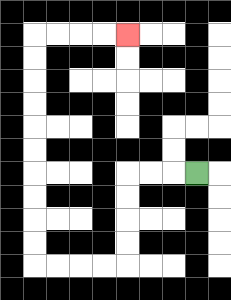{'start': '[8, 7]', 'end': '[5, 1]', 'path_directions': 'L,L,L,D,D,D,D,L,L,L,L,U,U,U,U,U,U,U,U,U,U,R,R,R,R', 'path_coordinates': '[[8, 7], [7, 7], [6, 7], [5, 7], [5, 8], [5, 9], [5, 10], [5, 11], [4, 11], [3, 11], [2, 11], [1, 11], [1, 10], [1, 9], [1, 8], [1, 7], [1, 6], [1, 5], [1, 4], [1, 3], [1, 2], [1, 1], [2, 1], [3, 1], [4, 1], [5, 1]]'}